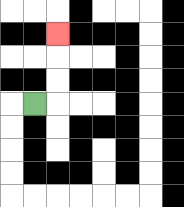{'start': '[1, 4]', 'end': '[2, 1]', 'path_directions': 'R,U,U,U', 'path_coordinates': '[[1, 4], [2, 4], [2, 3], [2, 2], [2, 1]]'}